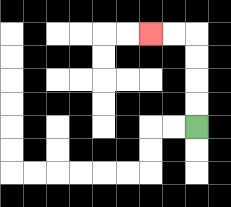{'start': '[8, 5]', 'end': '[6, 1]', 'path_directions': 'U,U,U,U,L,L', 'path_coordinates': '[[8, 5], [8, 4], [8, 3], [8, 2], [8, 1], [7, 1], [6, 1]]'}